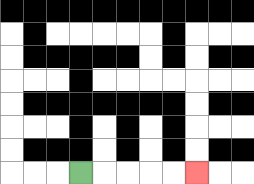{'start': '[3, 7]', 'end': '[8, 7]', 'path_directions': 'R,R,R,R,R', 'path_coordinates': '[[3, 7], [4, 7], [5, 7], [6, 7], [7, 7], [8, 7]]'}